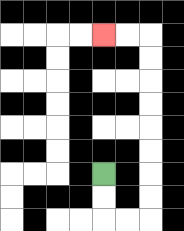{'start': '[4, 7]', 'end': '[4, 1]', 'path_directions': 'D,D,R,R,U,U,U,U,U,U,U,U,L,L', 'path_coordinates': '[[4, 7], [4, 8], [4, 9], [5, 9], [6, 9], [6, 8], [6, 7], [6, 6], [6, 5], [6, 4], [6, 3], [6, 2], [6, 1], [5, 1], [4, 1]]'}